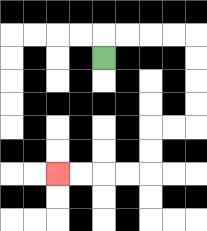{'start': '[4, 2]', 'end': '[2, 7]', 'path_directions': 'U,R,R,R,R,D,D,D,D,L,L,D,D,L,L,L,L', 'path_coordinates': '[[4, 2], [4, 1], [5, 1], [6, 1], [7, 1], [8, 1], [8, 2], [8, 3], [8, 4], [8, 5], [7, 5], [6, 5], [6, 6], [6, 7], [5, 7], [4, 7], [3, 7], [2, 7]]'}